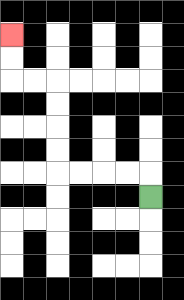{'start': '[6, 8]', 'end': '[0, 1]', 'path_directions': 'U,L,L,L,L,U,U,U,U,L,L,U,U', 'path_coordinates': '[[6, 8], [6, 7], [5, 7], [4, 7], [3, 7], [2, 7], [2, 6], [2, 5], [2, 4], [2, 3], [1, 3], [0, 3], [0, 2], [0, 1]]'}